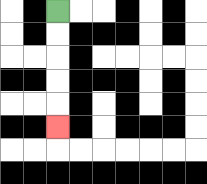{'start': '[2, 0]', 'end': '[2, 5]', 'path_directions': 'D,D,D,D,D', 'path_coordinates': '[[2, 0], [2, 1], [2, 2], [2, 3], [2, 4], [2, 5]]'}